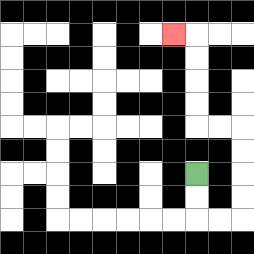{'start': '[8, 7]', 'end': '[7, 1]', 'path_directions': 'D,D,R,R,U,U,U,U,L,L,U,U,U,U,L', 'path_coordinates': '[[8, 7], [8, 8], [8, 9], [9, 9], [10, 9], [10, 8], [10, 7], [10, 6], [10, 5], [9, 5], [8, 5], [8, 4], [8, 3], [8, 2], [8, 1], [7, 1]]'}